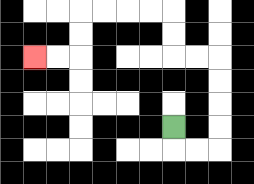{'start': '[7, 5]', 'end': '[1, 2]', 'path_directions': 'D,R,R,U,U,U,U,L,L,U,U,L,L,L,L,D,D,L,L', 'path_coordinates': '[[7, 5], [7, 6], [8, 6], [9, 6], [9, 5], [9, 4], [9, 3], [9, 2], [8, 2], [7, 2], [7, 1], [7, 0], [6, 0], [5, 0], [4, 0], [3, 0], [3, 1], [3, 2], [2, 2], [1, 2]]'}